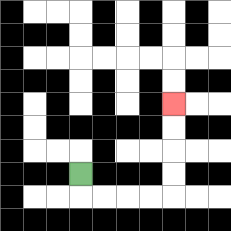{'start': '[3, 7]', 'end': '[7, 4]', 'path_directions': 'D,R,R,R,R,U,U,U,U', 'path_coordinates': '[[3, 7], [3, 8], [4, 8], [5, 8], [6, 8], [7, 8], [7, 7], [7, 6], [7, 5], [7, 4]]'}